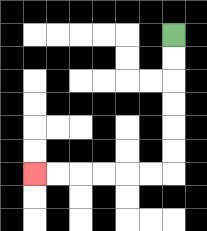{'start': '[7, 1]', 'end': '[1, 7]', 'path_directions': 'D,D,D,D,D,D,L,L,L,L,L,L', 'path_coordinates': '[[7, 1], [7, 2], [7, 3], [7, 4], [7, 5], [7, 6], [7, 7], [6, 7], [5, 7], [4, 7], [3, 7], [2, 7], [1, 7]]'}